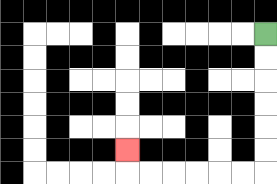{'start': '[11, 1]', 'end': '[5, 6]', 'path_directions': 'D,D,D,D,D,D,L,L,L,L,L,L,U', 'path_coordinates': '[[11, 1], [11, 2], [11, 3], [11, 4], [11, 5], [11, 6], [11, 7], [10, 7], [9, 7], [8, 7], [7, 7], [6, 7], [5, 7], [5, 6]]'}